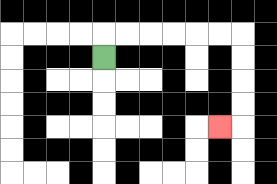{'start': '[4, 2]', 'end': '[9, 5]', 'path_directions': 'U,R,R,R,R,R,R,D,D,D,D,L', 'path_coordinates': '[[4, 2], [4, 1], [5, 1], [6, 1], [7, 1], [8, 1], [9, 1], [10, 1], [10, 2], [10, 3], [10, 4], [10, 5], [9, 5]]'}